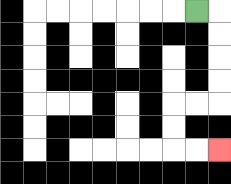{'start': '[8, 0]', 'end': '[9, 6]', 'path_directions': 'R,D,D,D,D,L,L,D,D,R,R', 'path_coordinates': '[[8, 0], [9, 0], [9, 1], [9, 2], [9, 3], [9, 4], [8, 4], [7, 4], [7, 5], [7, 6], [8, 6], [9, 6]]'}